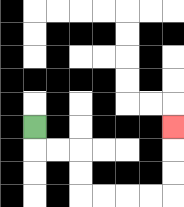{'start': '[1, 5]', 'end': '[7, 5]', 'path_directions': 'D,R,R,D,D,R,R,R,R,U,U,U', 'path_coordinates': '[[1, 5], [1, 6], [2, 6], [3, 6], [3, 7], [3, 8], [4, 8], [5, 8], [6, 8], [7, 8], [7, 7], [7, 6], [7, 5]]'}